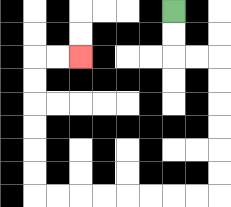{'start': '[7, 0]', 'end': '[3, 2]', 'path_directions': 'D,D,R,R,D,D,D,D,D,D,L,L,L,L,L,L,L,L,U,U,U,U,U,U,R,R', 'path_coordinates': '[[7, 0], [7, 1], [7, 2], [8, 2], [9, 2], [9, 3], [9, 4], [9, 5], [9, 6], [9, 7], [9, 8], [8, 8], [7, 8], [6, 8], [5, 8], [4, 8], [3, 8], [2, 8], [1, 8], [1, 7], [1, 6], [1, 5], [1, 4], [1, 3], [1, 2], [2, 2], [3, 2]]'}